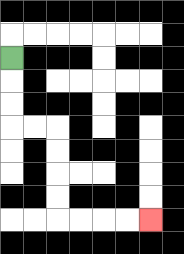{'start': '[0, 2]', 'end': '[6, 9]', 'path_directions': 'D,D,D,R,R,D,D,D,D,R,R,R,R', 'path_coordinates': '[[0, 2], [0, 3], [0, 4], [0, 5], [1, 5], [2, 5], [2, 6], [2, 7], [2, 8], [2, 9], [3, 9], [4, 9], [5, 9], [6, 9]]'}